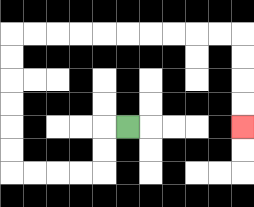{'start': '[5, 5]', 'end': '[10, 5]', 'path_directions': 'L,D,D,L,L,L,L,U,U,U,U,U,U,R,R,R,R,R,R,R,R,R,R,D,D,D,D', 'path_coordinates': '[[5, 5], [4, 5], [4, 6], [4, 7], [3, 7], [2, 7], [1, 7], [0, 7], [0, 6], [0, 5], [0, 4], [0, 3], [0, 2], [0, 1], [1, 1], [2, 1], [3, 1], [4, 1], [5, 1], [6, 1], [7, 1], [8, 1], [9, 1], [10, 1], [10, 2], [10, 3], [10, 4], [10, 5]]'}